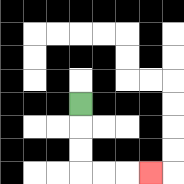{'start': '[3, 4]', 'end': '[6, 7]', 'path_directions': 'D,D,D,R,R,R', 'path_coordinates': '[[3, 4], [3, 5], [3, 6], [3, 7], [4, 7], [5, 7], [6, 7]]'}